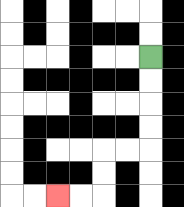{'start': '[6, 2]', 'end': '[2, 8]', 'path_directions': 'D,D,D,D,L,L,D,D,L,L', 'path_coordinates': '[[6, 2], [6, 3], [6, 4], [6, 5], [6, 6], [5, 6], [4, 6], [4, 7], [4, 8], [3, 8], [2, 8]]'}